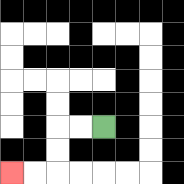{'start': '[4, 5]', 'end': '[0, 7]', 'path_directions': 'L,L,D,D,L,L', 'path_coordinates': '[[4, 5], [3, 5], [2, 5], [2, 6], [2, 7], [1, 7], [0, 7]]'}